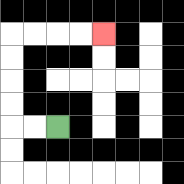{'start': '[2, 5]', 'end': '[4, 1]', 'path_directions': 'L,L,U,U,U,U,R,R,R,R', 'path_coordinates': '[[2, 5], [1, 5], [0, 5], [0, 4], [0, 3], [0, 2], [0, 1], [1, 1], [2, 1], [3, 1], [4, 1]]'}